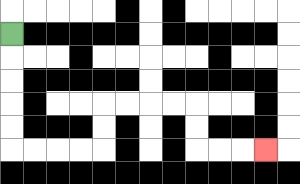{'start': '[0, 1]', 'end': '[11, 6]', 'path_directions': 'D,D,D,D,D,R,R,R,R,U,U,R,R,R,R,D,D,R,R,R', 'path_coordinates': '[[0, 1], [0, 2], [0, 3], [0, 4], [0, 5], [0, 6], [1, 6], [2, 6], [3, 6], [4, 6], [4, 5], [4, 4], [5, 4], [6, 4], [7, 4], [8, 4], [8, 5], [8, 6], [9, 6], [10, 6], [11, 6]]'}